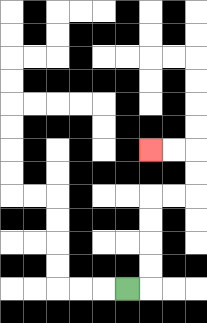{'start': '[5, 12]', 'end': '[6, 6]', 'path_directions': 'R,U,U,U,U,R,R,U,U,L,L', 'path_coordinates': '[[5, 12], [6, 12], [6, 11], [6, 10], [6, 9], [6, 8], [7, 8], [8, 8], [8, 7], [8, 6], [7, 6], [6, 6]]'}